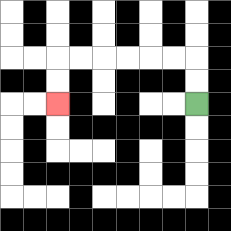{'start': '[8, 4]', 'end': '[2, 4]', 'path_directions': 'U,U,L,L,L,L,L,L,D,D', 'path_coordinates': '[[8, 4], [8, 3], [8, 2], [7, 2], [6, 2], [5, 2], [4, 2], [3, 2], [2, 2], [2, 3], [2, 4]]'}